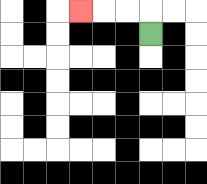{'start': '[6, 1]', 'end': '[3, 0]', 'path_directions': 'U,L,L,L', 'path_coordinates': '[[6, 1], [6, 0], [5, 0], [4, 0], [3, 0]]'}